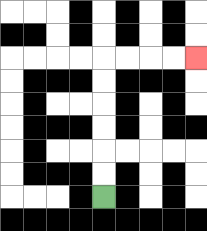{'start': '[4, 8]', 'end': '[8, 2]', 'path_directions': 'U,U,U,U,U,U,R,R,R,R', 'path_coordinates': '[[4, 8], [4, 7], [4, 6], [4, 5], [4, 4], [4, 3], [4, 2], [5, 2], [6, 2], [7, 2], [8, 2]]'}